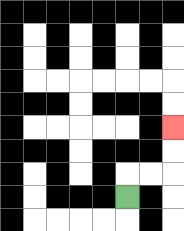{'start': '[5, 8]', 'end': '[7, 5]', 'path_directions': 'U,R,R,U,U', 'path_coordinates': '[[5, 8], [5, 7], [6, 7], [7, 7], [7, 6], [7, 5]]'}